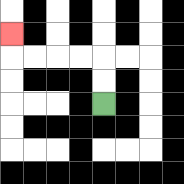{'start': '[4, 4]', 'end': '[0, 1]', 'path_directions': 'U,U,L,L,L,L,U', 'path_coordinates': '[[4, 4], [4, 3], [4, 2], [3, 2], [2, 2], [1, 2], [0, 2], [0, 1]]'}